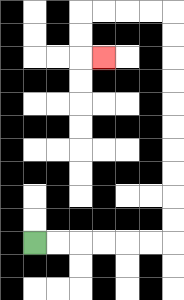{'start': '[1, 10]', 'end': '[4, 2]', 'path_directions': 'R,R,R,R,R,R,U,U,U,U,U,U,U,U,U,U,L,L,L,L,D,D,R', 'path_coordinates': '[[1, 10], [2, 10], [3, 10], [4, 10], [5, 10], [6, 10], [7, 10], [7, 9], [7, 8], [7, 7], [7, 6], [7, 5], [7, 4], [7, 3], [7, 2], [7, 1], [7, 0], [6, 0], [5, 0], [4, 0], [3, 0], [3, 1], [3, 2], [4, 2]]'}